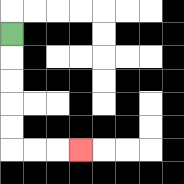{'start': '[0, 1]', 'end': '[3, 6]', 'path_directions': 'D,D,D,D,D,R,R,R', 'path_coordinates': '[[0, 1], [0, 2], [0, 3], [0, 4], [0, 5], [0, 6], [1, 6], [2, 6], [3, 6]]'}